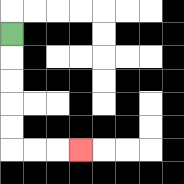{'start': '[0, 1]', 'end': '[3, 6]', 'path_directions': 'D,D,D,D,D,R,R,R', 'path_coordinates': '[[0, 1], [0, 2], [0, 3], [0, 4], [0, 5], [0, 6], [1, 6], [2, 6], [3, 6]]'}